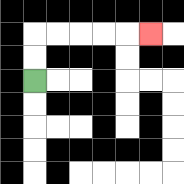{'start': '[1, 3]', 'end': '[6, 1]', 'path_directions': 'U,U,R,R,R,R,R', 'path_coordinates': '[[1, 3], [1, 2], [1, 1], [2, 1], [3, 1], [4, 1], [5, 1], [6, 1]]'}